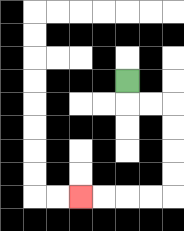{'start': '[5, 3]', 'end': '[3, 8]', 'path_directions': 'D,R,R,D,D,D,D,L,L,L,L', 'path_coordinates': '[[5, 3], [5, 4], [6, 4], [7, 4], [7, 5], [7, 6], [7, 7], [7, 8], [6, 8], [5, 8], [4, 8], [3, 8]]'}